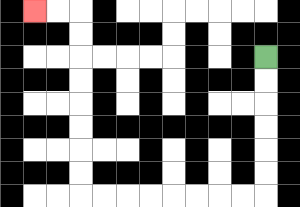{'start': '[11, 2]', 'end': '[1, 0]', 'path_directions': 'D,D,D,D,D,D,L,L,L,L,L,L,L,L,U,U,U,U,U,U,U,U,L,L', 'path_coordinates': '[[11, 2], [11, 3], [11, 4], [11, 5], [11, 6], [11, 7], [11, 8], [10, 8], [9, 8], [8, 8], [7, 8], [6, 8], [5, 8], [4, 8], [3, 8], [3, 7], [3, 6], [3, 5], [3, 4], [3, 3], [3, 2], [3, 1], [3, 0], [2, 0], [1, 0]]'}